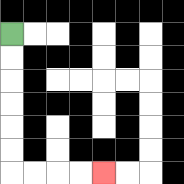{'start': '[0, 1]', 'end': '[4, 7]', 'path_directions': 'D,D,D,D,D,D,R,R,R,R', 'path_coordinates': '[[0, 1], [0, 2], [0, 3], [0, 4], [0, 5], [0, 6], [0, 7], [1, 7], [2, 7], [3, 7], [4, 7]]'}